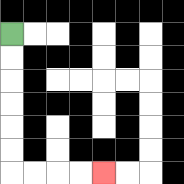{'start': '[0, 1]', 'end': '[4, 7]', 'path_directions': 'D,D,D,D,D,D,R,R,R,R', 'path_coordinates': '[[0, 1], [0, 2], [0, 3], [0, 4], [0, 5], [0, 6], [0, 7], [1, 7], [2, 7], [3, 7], [4, 7]]'}